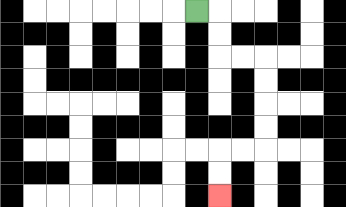{'start': '[8, 0]', 'end': '[9, 8]', 'path_directions': 'R,D,D,R,R,D,D,D,D,L,L,D,D', 'path_coordinates': '[[8, 0], [9, 0], [9, 1], [9, 2], [10, 2], [11, 2], [11, 3], [11, 4], [11, 5], [11, 6], [10, 6], [9, 6], [9, 7], [9, 8]]'}